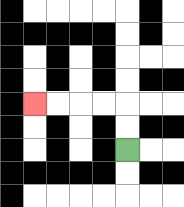{'start': '[5, 6]', 'end': '[1, 4]', 'path_directions': 'U,U,L,L,L,L', 'path_coordinates': '[[5, 6], [5, 5], [5, 4], [4, 4], [3, 4], [2, 4], [1, 4]]'}